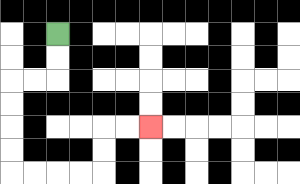{'start': '[2, 1]', 'end': '[6, 5]', 'path_directions': 'D,D,L,L,D,D,D,D,R,R,R,R,U,U,R,R', 'path_coordinates': '[[2, 1], [2, 2], [2, 3], [1, 3], [0, 3], [0, 4], [0, 5], [0, 6], [0, 7], [1, 7], [2, 7], [3, 7], [4, 7], [4, 6], [4, 5], [5, 5], [6, 5]]'}